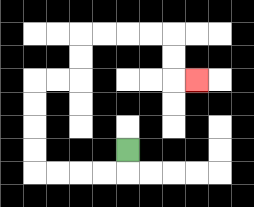{'start': '[5, 6]', 'end': '[8, 3]', 'path_directions': 'D,L,L,L,L,U,U,U,U,R,R,U,U,R,R,R,R,D,D,R', 'path_coordinates': '[[5, 6], [5, 7], [4, 7], [3, 7], [2, 7], [1, 7], [1, 6], [1, 5], [1, 4], [1, 3], [2, 3], [3, 3], [3, 2], [3, 1], [4, 1], [5, 1], [6, 1], [7, 1], [7, 2], [7, 3], [8, 3]]'}